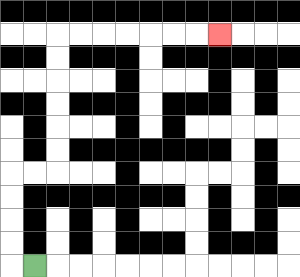{'start': '[1, 11]', 'end': '[9, 1]', 'path_directions': 'L,U,U,U,U,R,R,U,U,U,U,U,U,R,R,R,R,R,R,R', 'path_coordinates': '[[1, 11], [0, 11], [0, 10], [0, 9], [0, 8], [0, 7], [1, 7], [2, 7], [2, 6], [2, 5], [2, 4], [2, 3], [2, 2], [2, 1], [3, 1], [4, 1], [5, 1], [6, 1], [7, 1], [8, 1], [9, 1]]'}